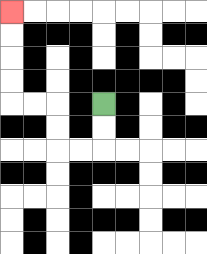{'start': '[4, 4]', 'end': '[0, 0]', 'path_directions': 'D,D,L,L,U,U,L,L,U,U,U,U', 'path_coordinates': '[[4, 4], [4, 5], [4, 6], [3, 6], [2, 6], [2, 5], [2, 4], [1, 4], [0, 4], [0, 3], [0, 2], [0, 1], [0, 0]]'}